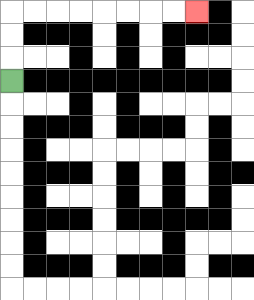{'start': '[0, 3]', 'end': '[8, 0]', 'path_directions': 'U,U,U,R,R,R,R,R,R,R,R', 'path_coordinates': '[[0, 3], [0, 2], [0, 1], [0, 0], [1, 0], [2, 0], [3, 0], [4, 0], [5, 0], [6, 0], [7, 0], [8, 0]]'}